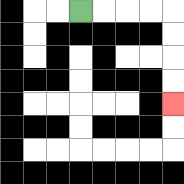{'start': '[3, 0]', 'end': '[7, 4]', 'path_directions': 'R,R,R,R,D,D,D,D', 'path_coordinates': '[[3, 0], [4, 0], [5, 0], [6, 0], [7, 0], [7, 1], [7, 2], [7, 3], [7, 4]]'}